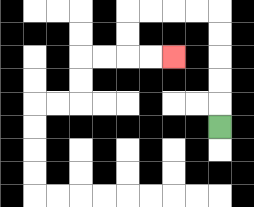{'start': '[9, 5]', 'end': '[7, 2]', 'path_directions': 'U,U,U,U,U,L,L,L,L,D,D,R,R', 'path_coordinates': '[[9, 5], [9, 4], [9, 3], [9, 2], [9, 1], [9, 0], [8, 0], [7, 0], [6, 0], [5, 0], [5, 1], [5, 2], [6, 2], [7, 2]]'}